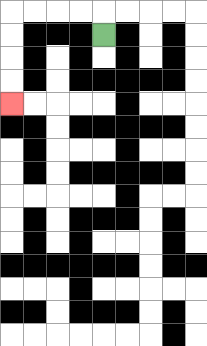{'start': '[4, 1]', 'end': '[0, 4]', 'path_directions': 'U,L,L,L,L,D,D,D,D', 'path_coordinates': '[[4, 1], [4, 0], [3, 0], [2, 0], [1, 0], [0, 0], [0, 1], [0, 2], [0, 3], [0, 4]]'}